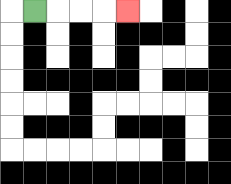{'start': '[1, 0]', 'end': '[5, 0]', 'path_directions': 'R,R,R,R', 'path_coordinates': '[[1, 0], [2, 0], [3, 0], [4, 0], [5, 0]]'}